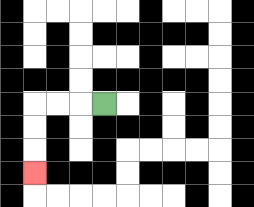{'start': '[4, 4]', 'end': '[1, 7]', 'path_directions': 'L,L,L,D,D,D', 'path_coordinates': '[[4, 4], [3, 4], [2, 4], [1, 4], [1, 5], [1, 6], [1, 7]]'}